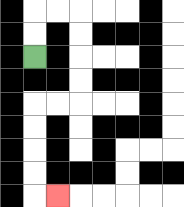{'start': '[1, 2]', 'end': '[2, 8]', 'path_directions': 'U,U,R,R,D,D,D,D,L,L,D,D,D,D,R', 'path_coordinates': '[[1, 2], [1, 1], [1, 0], [2, 0], [3, 0], [3, 1], [3, 2], [3, 3], [3, 4], [2, 4], [1, 4], [1, 5], [1, 6], [1, 7], [1, 8], [2, 8]]'}